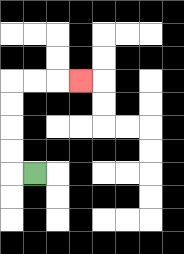{'start': '[1, 7]', 'end': '[3, 3]', 'path_directions': 'L,U,U,U,U,R,R,R', 'path_coordinates': '[[1, 7], [0, 7], [0, 6], [0, 5], [0, 4], [0, 3], [1, 3], [2, 3], [3, 3]]'}